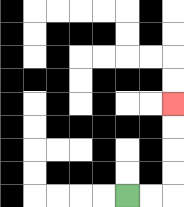{'start': '[5, 8]', 'end': '[7, 4]', 'path_directions': 'R,R,U,U,U,U', 'path_coordinates': '[[5, 8], [6, 8], [7, 8], [7, 7], [7, 6], [7, 5], [7, 4]]'}